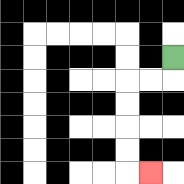{'start': '[7, 2]', 'end': '[6, 7]', 'path_directions': 'D,L,L,D,D,D,D,R', 'path_coordinates': '[[7, 2], [7, 3], [6, 3], [5, 3], [5, 4], [5, 5], [5, 6], [5, 7], [6, 7]]'}